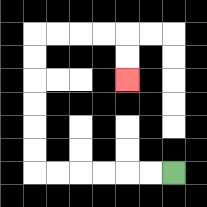{'start': '[7, 7]', 'end': '[5, 3]', 'path_directions': 'L,L,L,L,L,L,U,U,U,U,U,U,R,R,R,R,D,D', 'path_coordinates': '[[7, 7], [6, 7], [5, 7], [4, 7], [3, 7], [2, 7], [1, 7], [1, 6], [1, 5], [1, 4], [1, 3], [1, 2], [1, 1], [2, 1], [3, 1], [4, 1], [5, 1], [5, 2], [5, 3]]'}